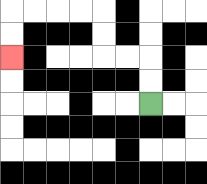{'start': '[6, 4]', 'end': '[0, 2]', 'path_directions': 'U,U,L,L,U,U,L,L,L,L,D,D', 'path_coordinates': '[[6, 4], [6, 3], [6, 2], [5, 2], [4, 2], [4, 1], [4, 0], [3, 0], [2, 0], [1, 0], [0, 0], [0, 1], [0, 2]]'}